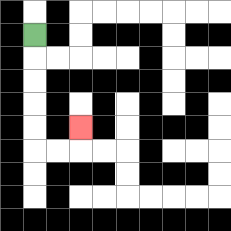{'start': '[1, 1]', 'end': '[3, 5]', 'path_directions': 'D,D,D,D,D,R,R,U', 'path_coordinates': '[[1, 1], [1, 2], [1, 3], [1, 4], [1, 5], [1, 6], [2, 6], [3, 6], [3, 5]]'}